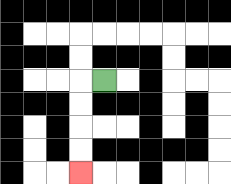{'start': '[4, 3]', 'end': '[3, 7]', 'path_directions': 'L,D,D,D,D', 'path_coordinates': '[[4, 3], [3, 3], [3, 4], [3, 5], [3, 6], [3, 7]]'}